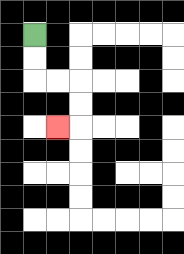{'start': '[1, 1]', 'end': '[2, 5]', 'path_directions': 'D,D,R,R,D,D,L', 'path_coordinates': '[[1, 1], [1, 2], [1, 3], [2, 3], [3, 3], [3, 4], [3, 5], [2, 5]]'}